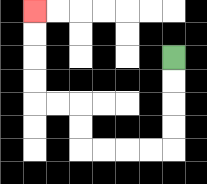{'start': '[7, 2]', 'end': '[1, 0]', 'path_directions': 'D,D,D,D,L,L,L,L,U,U,L,L,U,U,U,U', 'path_coordinates': '[[7, 2], [7, 3], [7, 4], [7, 5], [7, 6], [6, 6], [5, 6], [4, 6], [3, 6], [3, 5], [3, 4], [2, 4], [1, 4], [1, 3], [1, 2], [1, 1], [1, 0]]'}